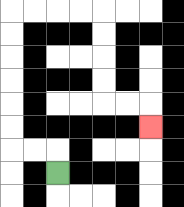{'start': '[2, 7]', 'end': '[6, 5]', 'path_directions': 'U,L,L,U,U,U,U,U,U,R,R,R,R,D,D,D,D,R,R,D', 'path_coordinates': '[[2, 7], [2, 6], [1, 6], [0, 6], [0, 5], [0, 4], [0, 3], [0, 2], [0, 1], [0, 0], [1, 0], [2, 0], [3, 0], [4, 0], [4, 1], [4, 2], [4, 3], [4, 4], [5, 4], [6, 4], [6, 5]]'}